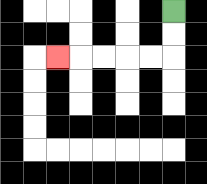{'start': '[7, 0]', 'end': '[2, 2]', 'path_directions': 'D,D,L,L,L,L,L', 'path_coordinates': '[[7, 0], [7, 1], [7, 2], [6, 2], [5, 2], [4, 2], [3, 2], [2, 2]]'}